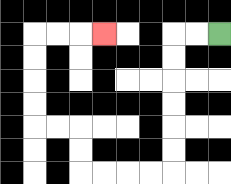{'start': '[9, 1]', 'end': '[4, 1]', 'path_directions': 'L,L,D,D,D,D,D,D,L,L,L,L,U,U,L,L,U,U,U,U,R,R,R', 'path_coordinates': '[[9, 1], [8, 1], [7, 1], [7, 2], [7, 3], [7, 4], [7, 5], [7, 6], [7, 7], [6, 7], [5, 7], [4, 7], [3, 7], [3, 6], [3, 5], [2, 5], [1, 5], [1, 4], [1, 3], [1, 2], [1, 1], [2, 1], [3, 1], [4, 1]]'}